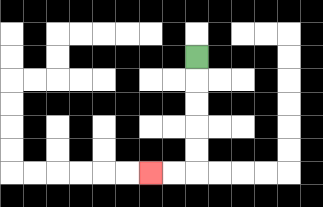{'start': '[8, 2]', 'end': '[6, 7]', 'path_directions': 'D,D,D,D,D,L,L', 'path_coordinates': '[[8, 2], [8, 3], [8, 4], [8, 5], [8, 6], [8, 7], [7, 7], [6, 7]]'}